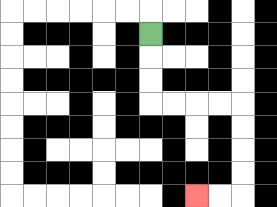{'start': '[6, 1]', 'end': '[8, 8]', 'path_directions': 'D,D,D,R,R,R,R,D,D,D,D,L,L', 'path_coordinates': '[[6, 1], [6, 2], [6, 3], [6, 4], [7, 4], [8, 4], [9, 4], [10, 4], [10, 5], [10, 6], [10, 7], [10, 8], [9, 8], [8, 8]]'}